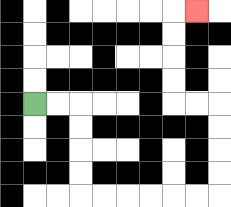{'start': '[1, 4]', 'end': '[8, 0]', 'path_directions': 'R,R,D,D,D,D,R,R,R,R,R,R,U,U,U,U,L,L,U,U,U,U,R', 'path_coordinates': '[[1, 4], [2, 4], [3, 4], [3, 5], [3, 6], [3, 7], [3, 8], [4, 8], [5, 8], [6, 8], [7, 8], [8, 8], [9, 8], [9, 7], [9, 6], [9, 5], [9, 4], [8, 4], [7, 4], [7, 3], [7, 2], [7, 1], [7, 0], [8, 0]]'}